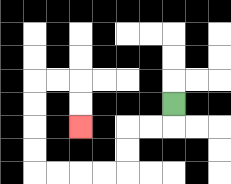{'start': '[7, 4]', 'end': '[3, 5]', 'path_directions': 'D,L,L,D,D,L,L,L,L,U,U,U,U,R,R,D,D', 'path_coordinates': '[[7, 4], [7, 5], [6, 5], [5, 5], [5, 6], [5, 7], [4, 7], [3, 7], [2, 7], [1, 7], [1, 6], [1, 5], [1, 4], [1, 3], [2, 3], [3, 3], [3, 4], [3, 5]]'}